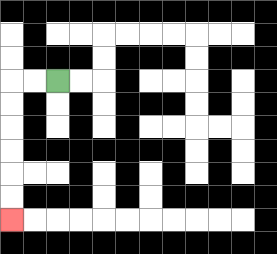{'start': '[2, 3]', 'end': '[0, 9]', 'path_directions': 'L,L,D,D,D,D,D,D', 'path_coordinates': '[[2, 3], [1, 3], [0, 3], [0, 4], [0, 5], [0, 6], [0, 7], [0, 8], [0, 9]]'}